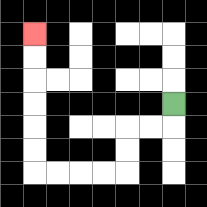{'start': '[7, 4]', 'end': '[1, 1]', 'path_directions': 'D,L,L,D,D,L,L,L,L,U,U,U,U,U,U', 'path_coordinates': '[[7, 4], [7, 5], [6, 5], [5, 5], [5, 6], [5, 7], [4, 7], [3, 7], [2, 7], [1, 7], [1, 6], [1, 5], [1, 4], [1, 3], [1, 2], [1, 1]]'}